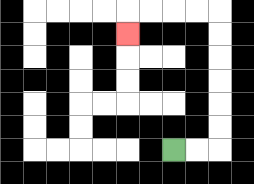{'start': '[7, 6]', 'end': '[5, 1]', 'path_directions': 'R,R,U,U,U,U,U,U,L,L,L,L,D', 'path_coordinates': '[[7, 6], [8, 6], [9, 6], [9, 5], [9, 4], [9, 3], [9, 2], [9, 1], [9, 0], [8, 0], [7, 0], [6, 0], [5, 0], [5, 1]]'}